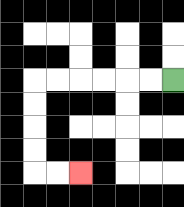{'start': '[7, 3]', 'end': '[3, 7]', 'path_directions': 'L,L,L,L,L,L,D,D,D,D,R,R', 'path_coordinates': '[[7, 3], [6, 3], [5, 3], [4, 3], [3, 3], [2, 3], [1, 3], [1, 4], [1, 5], [1, 6], [1, 7], [2, 7], [3, 7]]'}